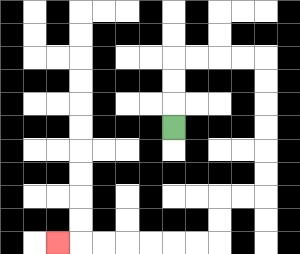{'start': '[7, 5]', 'end': '[2, 10]', 'path_directions': 'U,U,U,R,R,R,R,D,D,D,D,D,D,L,L,D,D,L,L,L,L,L,L,L', 'path_coordinates': '[[7, 5], [7, 4], [7, 3], [7, 2], [8, 2], [9, 2], [10, 2], [11, 2], [11, 3], [11, 4], [11, 5], [11, 6], [11, 7], [11, 8], [10, 8], [9, 8], [9, 9], [9, 10], [8, 10], [7, 10], [6, 10], [5, 10], [4, 10], [3, 10], [2, 10]]'}